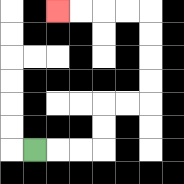{'start': '[1, 6]', 'end': '[2, 0]', 'path_directions': 'R,R,R,U,U,R,R,U,U,U,U,L,L,L,L', 'path_coordinates': '[[1, 6], [2, 6], [3, 6], [4, 6], [4, 5], [4, 4], [5, 4], [6, 4], [6, 3], [6, 2], [6, 1], [6, 0], [5, 0], [4, 0], [3, 0], [2, 0]]'}